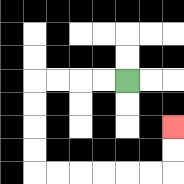{'start': '[5, 3]', 'end': '[7, 5]', 'path_directions': 'L,L,L,L,D,D,D,D,R,R,R,R,R,R,U,U', 'path_coordinates': '[[5, 3], [4, 3], [3, 3], [2, 3], [1, 3], [1, 4], [1, 5], [1, 6], [1, 7], [2, 7], [3, 7], [4, 7], [5, 7], [6, 7], [7, 7], [7, 6], [7, 5]]'}